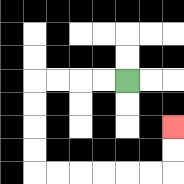{'start': '[5, 3]', 'end': '[7, 5]', 'path_directions': 'L,L,L,L,D,D,D,D,R,R,R,R,R,R,U,U', 'path_coordinates': '[[5, 3], [4, 3], [3, 3], [2, 3], [1, 3], [1, 4], [1, 5], [1, 6], [1, 7], [2, 7], [3, 7], [4, 7], [5, 7], [6, 7], [7, 7], [7, 6], [7, 5]]'}